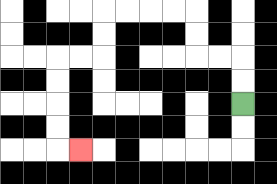{'start': '[10, 4]', 'end': '[3, 6]', 'path_directions': 'U,U,L,L,U,U,L,L,L,L,D,D,L,L,D,D,D,D,R', 'path_coordinates': '[[10, 4], [10, 3], [10, 2], [9, 2], [8, 2], [8, 1], [8, 0], [7, 0], [6, 0], [5, 0], [4, 0], [4, 1], [4, 2], [3, 2], [2, 2], [2, 3], [2, 4], [2, 5], [2, 6], [3, 6]]'}